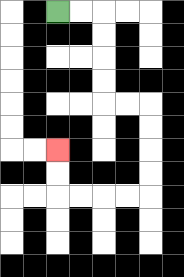{'start': '[2, 0]', 'end': '[2, 6]', 'path_directions': 'R,R,D,D,D,D,R,R,D,D,D,D,L,L,L,L,U,U', 'path_coordinates': '[[2, 0], [3, 0], [4, 0], [4, 1], [4, 2], [4, 3], [4, 4], [5, 4], [6, 4], [6, 5], [6, 6], [6, 7], [6, 8], [5, 8], [4, 8], [3, 8], [2, 8], [2, 7], [2, 6]]'}